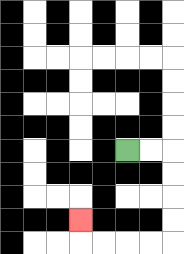{'start': '[5, 6]', 'end': '[3, 9]', 'path_directions': 'R,R,D,D,D,D,L,L,L,L,U', 'path_coordinates': '[[5, 6], [6, 6], [7, 6], [7, 7], [7, 8], [7, 9], [7, 10], [6, 10], [5, 10], [4, 10], [3, 10], [3, 9]]'}